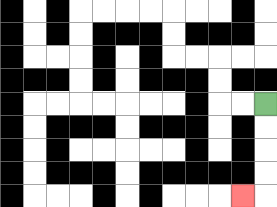{'start': '[11, 4]', 'end': '[10, 8]', 'path_directions': 'D,D,D,D,L', 'path_coordinates': '[[11, 4], [11, 5], [11, 6], [11, 7], [11, 8], [10, 8]]'}